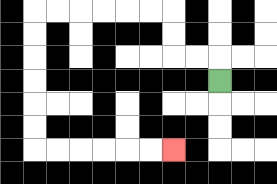{'start': '[9, 3]', 'end': '[7, 6]', 'path_directions': 'U,L,L,U,U,L,L,L,L,L,L,D,D,D,D,D,D,R,R,R,R,R,R', 'path_coordinates': '[[9, 3], [9, 2], [8, 2], [7, 2], [7, 1], [7, 0], [6, 0], [5, 0], [4, 0], [3, 0], [2, 0], [1, 0], [1, 1], [1, 2], [1, 3], [1, 4], [1, 5], [1, 6], [2, 6], [3, 6], [4, 6], [5, 6], [6, 6], [7, 6]]'}